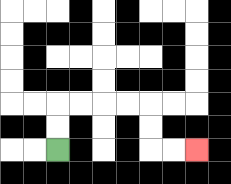{'start': '[2, 6]', 'end': '[8, 6]', 'path_directions': 'U,U,R,R,R,R,D,D,R,R', 'path_coordinates': '[[2, 6], [2, 5], [2, 4], [3, 4], [4, 4], [5, 4], [6, 4], [6, 5], [6, 6], [7, 6], [8, 6]]'}